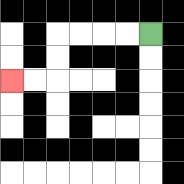{'start': '[6, 1]', 'end': '[0, 3]', 'path_directions': 'L,L,L,L,D,D,L,L', 'path_coordinates': '[[6, 1], [5, 1], [4, 1], [3, 1], [2, 1], [2, 2], [2, 3], [1, 3], [0, 3]]'}